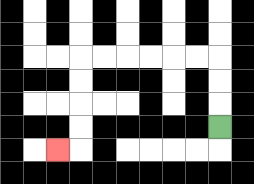{'start': '[9, 5]', 'end': '[2, 6]', 'path_directions': 'U,U,U,L,L,L,L,L,L,D,D,D,D,L', 'path_coordinates': '[[9, 5], [9, 4], [9, 3], [9, 2], [8, 2], [7, 2], [6, 2], [5, 2], [4, 2], [3, 2], [3, 3], [3, 4], [3, 5], [3, 6], [2, 6]]'}